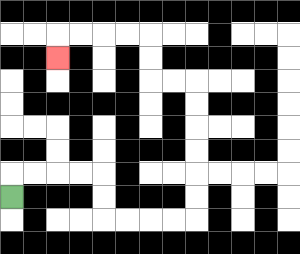{'start': '[0, 8]', 'end': '[2, 2]', 'path_directions': 'U,R,R,R,R,D,D,R,R,R,R,U,U,U,U,U,U,L,L,U,U,L,L,L,L,D', 'path_coordinates': '[[0, 8], [0, 7], [1, 7], [2, 7], [3, 7], [4, 7], [4, 8], [4, 9], [5, 9], [6, 9], [7, 9], [8, 9], [8, 8], [8, 7], [8, 6], [8, 5], [8, 4], [8, 3], [7, 3], [6, 3], [6, 2], [6, 1], [5, 1], [4, 1], [3, 1], [2, 1], [2, 2]]'}